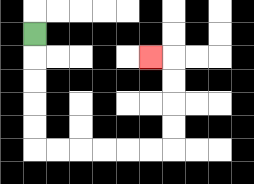{'start': '[1, 1]', 'end': '[6, 2]', 'path_directions': 'D,D,D,D,D,R,R,R,R,R,R,U,U,U,U,L', 'path_coordinates': '[[1, 1], [1, 2], [1, 3], [1, 4], [1, 5], [1, 6], [2, 6], [3, 6], [4, 6], [5, 6], [6, 6], [7, 6], [7, 5], [7, 4], [7, 3], [7, 2], [6, 2]]'}